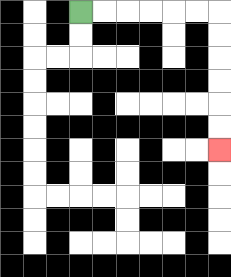{'start': '[3, 0]', 'end': '[9, 6]', 'path_directions': 'R,R,R,R,R,R,D,D,D,D,D,D', 'path_coordinates': '[[3, 0], [4, 0], [5, 0], [6, 0], [7, 0], [8, 0], [9, 0], [9, 1], [9, 2], [9, 3], [9, 4], [9, 5], [9, 6]]'}